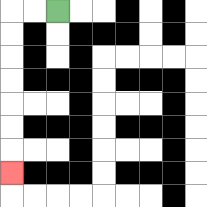{'start': '[2, 0]', 'end': '[0, 7]', 'path_directions': 'L,L,D,D,D,D,D,D,D', 'path_coordinates': '[[2, 0], [1, 0], [0, 0], [0, 1], [0, 2], [0, 3], [0, 4], [0, 5], [0, 6], [0, 7]]'}